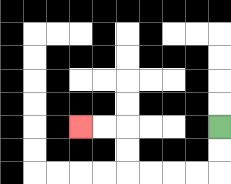{'start': '[9, 5]', 'end': '[3, 5]', 'path_directions': 'D,D,L,L,L,L,U,U,L,L', 'path_coordinates': '[[9, 5], [9, 6], [9, 7], [8, 7], [7, 7], [6, 7], [5, 7], [5, 6], [5, 5], [4, 5], [3, 5]]'}